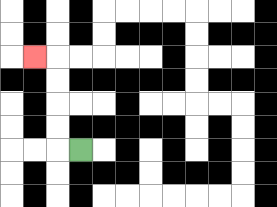{'start': '[3, 6]', 'end': '[1, 2]', 'path_directions': 'L,U,U,U,U,L', 'path_coordinates': '[[3, 6], [2, 6], [2, 5], [2, 4], [2, 3], [2, 2], [1, 2]]'}